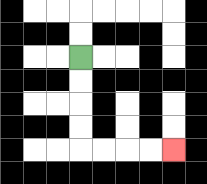{'start': '[3, 2]', 'end': '[7, 6]', 'path_directions': 'D,D,D,D,R,R,R,R', 'path_coordinates': '[[3, 2], [3, 3], [3, 4], [3, 5], [3, 6], [4, 6], [5, 6], [6, 6], [7, 6]]'}